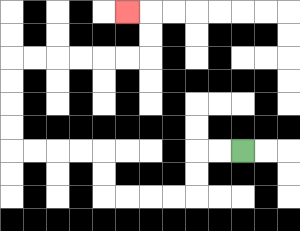{'start': '[10, 6]', 'end': '[5, 0]', 'path_directions': 'L,L,D,D,L,L,L,L,U,U,L,L,L,L,U,U,U,U,R,R,R,R,R,R,U,U,L', 'path_coordinates': '[[10, 6], [9, 6], [8, 6], [8, 7], [8, 8], [7, 8], [6, 8], [5, 8], [4, 8], [4, 7], [4, 6], [3, 6], [2, 6], [1, 6], [0, 6], [0, 5], [0, 4], [0, 3], [0, 2], [1, 2], [2, 2], [3, 2], [4, 2], [5, 2], [6, 2], [6, 1], [6, 0], [5, 0]]'}